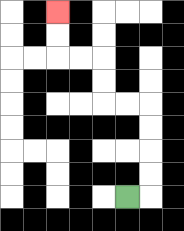{'start': '[5, 8]', 'end': '[2, 0]', 'path_directions': 'R,U,U,U,U,L,L,U,U,L,L,U,U', 'path_coordinates': '[[5, 8], [6, 8], [6, 7], [6, 6], [6, 5], [6, 4], [5, 4], [4, 4], [4, 3], [4, 2], [3, 2], [2, 2], [2, 1], [2, 0]]'}